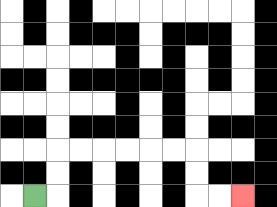{'start': '[1, 8]', 'end': '[10, 8]', 'path_directions': 'R,U,U,R,R,R,R,R,R,D,D,R,R', 'path_coordinates': '[[1, 8], [2, 8], [2, 7], [2, 6], [3, 6], [4, 6], [5, 6], [6, 6], [7, 6], [8, 6], [8, 7], [8, 8], [9, 8], [10, 8]]'}